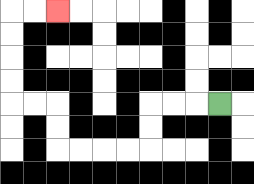{'start': '[9, 4]', 'end': '[2, 0]', 'path_directions': 'L,L,L,D,D,L,L,L,L,U,U,L,L,U,U,U,U,R,R', 'path_coordinates': '[[9, 4], [8, 4], [7, 4], [6, 4], [6, 5], [6, 6], [5, 6], [4, 6], [3, 6], [2, 6], [2, 5], [2, 4], [1, 4], [0, 4], [0, 3], [0, 2], [0, 1], [0, 0], [1, 0], [2, 0]]'}